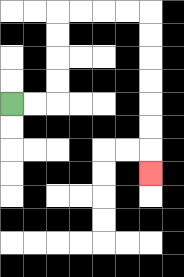{'start': '[0, 4]', 'end': '[6, 7]', 'path_directions': 'R,R,U,U,U,U,R,R,R,R,D,D,D,D,D,D,D', 'path_coordinates': '[[0, 4], [1, 4], [2, 4], [2, 3], [2, 2], [2, 1], [2, 0], [3, 0], [4, 0], [5, 0], [6, 0], [6, 1], [6, 2], [6, 3], [6, 4], [6, 5], [6, 6], [6, 7]]'}